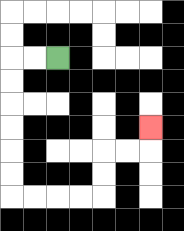{'start': '[2, 2]', 'end': '[6, 5]', 'path_directions': 'L,L,D,D,D,D,D,D,R,R,R,R,U,U,R,R,U', 'path_coordinates': '[[2, 2], [1, 2], [0, 2], [0, 3], [0, 4], [0, 5], [0, 6], [0, 7], [0, 8], [1, 8], [2, 8], [3, 8], [4, 8], [4, 7], [4, 6], [5, 6], [6, 6], [6, 5]]'}